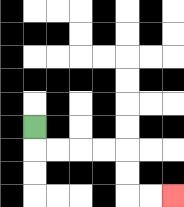{'start': '[1, 5]', 'end': '[7, 8]', 'path_directions': 'D,R,R,R,R,D,D,R,R', 'path_coordinates': '[[1, 5], [1, 6], [2, 6], [3, 6], [4, 6], [5, 6], [5, 7], [5, 8], [6, 8], [7, 8]]'}